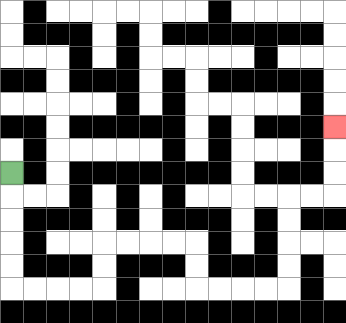{'start': '[0, 7]', 'end': '[14, 5]', 'path_directions': 'D,D,D,D,D,R,R,R,R,U,U,R,R,R,R,D,D,R,R,R,R,U,U,U,U,R,R,U,U,U', 'path_coordinates': '[[0, 7], [0, 8], [0, 9], [0, 10], [0, 11], [0, 12], [1, 12], [2, 12], [3, 12], [4, 12], [4, 11], [4, 10], [5, 10], [6, 10], [7, 10], [8, 10], [8, 11], [8, 12], [9, 12], [10, 12], [11, 12], [12, 12], [12, 11], [12, 10], [12, 9], [12, 8], [13, 8], [14, 8], [14, 7], [14, 6], [14, 5]]'}